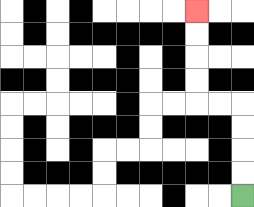{'start': '[10, 8]', 'end': '[8, 0]', 'path_directions': 'U,U,U,U,L,L,U,U,U,U', 'path_coordinates': '[[10, 8], [10, 7], [10, 6], [10, 5], [10, 4], [9, 4], [8, 4], [8, 3], [8, 2], [8, 1], [8, 0]]'}